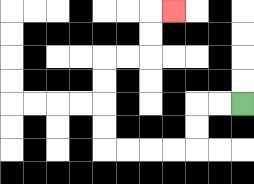{'start': '[10, 4]', 'end': '[7, 0]', 'path_directions': 'L,L,D,D,L,L,L,L,U,U,U,U,R,R,U,U,R', 'path_coordinates': '[[10, 4], [9, 4], [8, 4], [8, 5], [8, 6], [7, 6], [6, 6], [5, 6], [4, 6], [4, 5], [4, 4], [4, 3], [4, 2], [5, 2], [6, 2], [6, 1], [6, 0], [7, 0]]'}